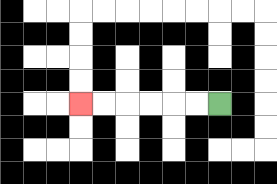{'start': '[9, 4]', 'end': '[3, 4]', 'path_directions': 'L,L,L,L,L,L', 'path_coordinates': '[[9, 4], [8, 4], [7, 4], [6, 4], [5, 4], [4, 4], [3, 4]]'}